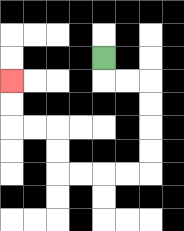{'start': '[4, 2]', 'end': '[0, 3]', 'path_directions': 'D,R,R,D,D,D,D,L,L,L,L,U,U,L,L,U,U', 'path_coordinates': '[[4, 2], [4, 3], [5, 3], [6, 3], [6, 4], [6, 5], [6, 6], [6, 7], [5, 7], [4, 7], [3, 7], [2, 7], [2, 6], [2, 5], [1, 5], [0, 5], [0, 4], [0, 3]]'}